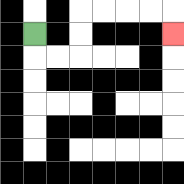{'start': '[1, 1]', 'end': '[7, 1]', 'path_directions': 'D,R,R,U,U,R,R,R,R,D', 'path_coordinates': '[[1, 1], [1, 2], [2, 2], [3, 2], [3, 1], [3, 0], [4, 0], [5, 0], [6, 0], [7, 0], [7, 1]]'}